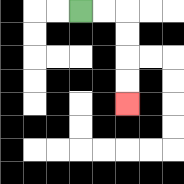{'start': '[3, 0]', 'end': '[5, 4]', 'path_directions': 'R,R,D,D,D,D', 'path_coordinates': '[[3, 0], [4, 0], [5, 0], [5, 1], [5, 2], [5, 3], [5, 4]]'}